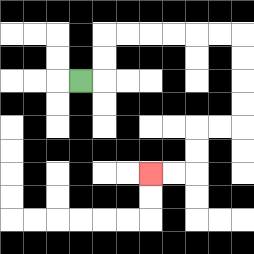{'start': '[3, 3]', 'end': '[6, 7]', 'path_directions': 'R,U,U,R,R,R,R,R,R,D,D,D,D,L,L,D,D,L,L', 'path_coordinates': '[[3, 3], [4, 3], [4, 2], [4, 1], [5, 1], [6, 1], [7, 1], [8, 1], [9, 1], [10, 1], [10, 2], [10, 3], [10, 4], [10, 5], [9, 5], [8, 5], [8, 6], [8, 7], [7, 7], [6, 7]]'}